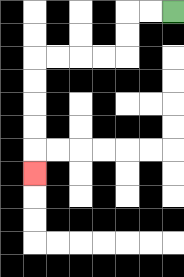{'start': '[7, 0]', 'end': '[1, 7]', 'path_directions': 'L,L,D,D,L,L,L,L,D,D,D,D,D', 'path_coordinates': '[[7, 0], [6, 0], [5, 0], [5, 1], [5, 2], [4, 2], [3, 2], [2, 2], [1, 2], [1, 3], [1, 4], [1, 5], [1, 6], [1, 7]]'}